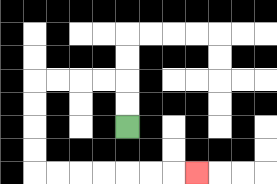{'start': '[5, 5]', 'end': '[8, 7]', 'path_directions': 'U,U,L,L,L,L,D,D,D,D,R,R,R,R,R,R,R', 'path_coordinates': '[[5, 5], [5, 4], [5, 3], [4, 3], [3, 3], [2, 3], [1, 3], [1, 4], [1, 5], [1, 6], [1, 7], [2, 7], [3, 7], [4, 7], [5, 7], [6, 7], [7, 7], [8, 7]]'}